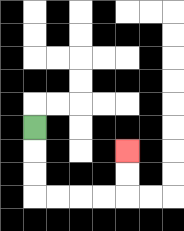{'start': '[1, 5]', 'end': '[5, 6]', 'path_directions': 'D,D,D,R,R,R,R,U,U', 'path_coordinates': '[[1, 5], [1, 6], [1, 7], [1, 8], [2, 8], [3, 8], [4, 8], [5, 8], [5, 7], [5, 6]]'}